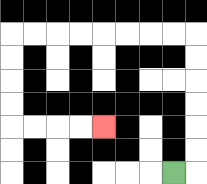{'start': '[7, 7]', 'end': '[4, 5]', 'path_directions': 'R,U,U,U,U,U,U,L,L,L,L,L,L,L,L,D,D,D,D,R,R,R,R', 'path_coordinates': '[[7, 7], [8, 7], [8, 6], [8, 5], [8, 4], [8, 3], [8, 2], [8, 1], [7, 1], [6, 1], [5, 1], [4, 1], [3, 1], [2, 1], [1, 1], [0, 1], [0, 2], [0, 3], [0, 4], [0, 5], [1, 5], [2, 5], [3, 5], [4, 5]]'}